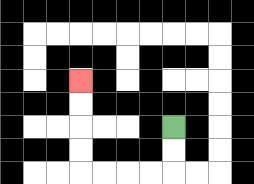{'start': '[7, 5]', 'end': '[3, 3]', 'path_directions': 'D,D,L,L,L,L,U,U,U,U', 'path_coordinates': '[[7, 5], [7, 6], [7, 7], [6, 7], [5, 7], [4, 7], [3, 7], [3, 6], [3, 5], [3, 4], [3, 3]]'}